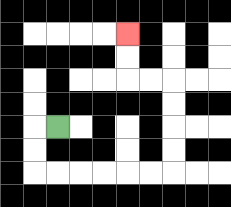{'start': '[2, 5]', 'end': '[5, 1]', 'path_directions': 'L,D,D,R,R,R,R,R,R,U,U,U,U,L,L,U,U', 'path_coordinates': '[[2, 5], [1, 5], [1, 6], [1, 7], [2, 7], [3, 7], [4, 7], [5, 7], [6, 7], [7, 7], [7, 6], [7, 5], [7, 4], [7, 3], [6, 3], [5, 3], [5, 2], [5, 1]]'}